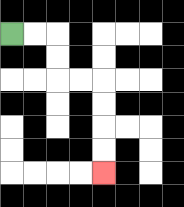{'start': '[0, 1]', 'end': '[4, 7]', 'path_directions': 'R,R,D,D,R,R,D,D,D,D', 'path_coordinates': '[[0, 1], [1, 1], [2, 1], [2, 2], [2, 3], [3, 3], [4, 3], [4, 4], [4, 5], [4, 6], [4, 7]]'}